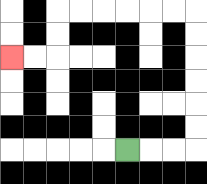{'start': '[5, 6]', 'end': '[0, 2]', 'path_directions': 'R,R,R,U,U,U,U,U,U,L,L,L,L,L,L,D,D,L,L', 'path_coordinates': '[[5, 6], [6, 6], [7, 6], [8, 6], [8, 5], [8, 4], [8, 3], [8, 2], [8, 1], [8, 0], [7, 0], [6, 0], [5, 0], [4, 0], [3, 0], [2, 0], [2, 1], [2, 2], [1, 2], [0, 2]]'}